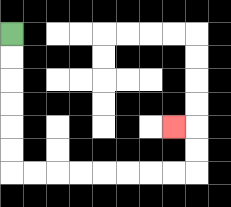{'start': '[0, 1]', 'end': '[7, 5]', 'path_directions': 'D,D,D,D,D,D,R,R,R,R,R,R,R,R,U,U,L', 'path_coordinates': '[[0, 1], [0, 2], [0, 3], [0, 4], [0, 5], [0, 6], [0, 7], [1, 7], [2, 7], [3, 7], [4, 7], [5, 7], [6, 7], [7, 7], [8, 7], [8, 6], [8, 5], [7, 5]]'}